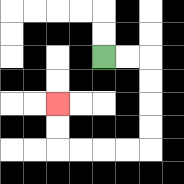{'start': '[4, 2]', 'end': '[2, 4]', 'path_directions': 'R,R,D,D,D,D,L,L,L,L,U,U', 'path_coordinates': '[[4, 2], [5, 2], [6, 2], [6, 3], [6, 4], [6, 5], [6, 6], [5, 6], [4, 6], [3, 6], [2, 6], [2, 5], [2, 4]]'}